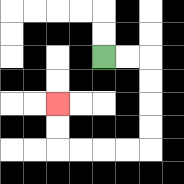{'start': '[4, 2]', 'end': '[2, 4]', 'path_directions': 'R,R,D,D,D,D,L,L,L,L,U,U', 'path_coordinates': '[[4, 2], [5, 2], [6, 2], [6, 3], [6, 4], [6, 5], [6, 6], [5, 6], [4, 6], [3, 6], [2, 6], [2, 5], [2, 4]]'}